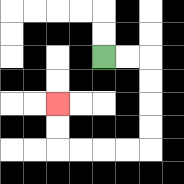{'start': '[4, 2]', 'end': '[2, 4]', 'path_directions': 'R,R,D,D,D,D,L,L,L,L,U,U', 'path_coordinates': '[[4, 2], [5, 2], [6, 2], [6, 3], [6, 4], [6, 5], [6, 6], [5, 6], [4, 6], [3, 6], [2, 6], [2, 5], [2, 4]]'}